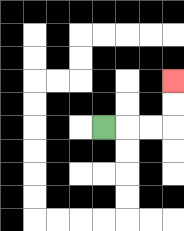{'start': '[4, 5]', 'end': '[7, 3]', 'path_directions': 'R,R,R,U,U', 'path_coordinates': '[[4, 5], [5, 5], [6, 5], [7, 5], [7, 4], [7, 3]]'}